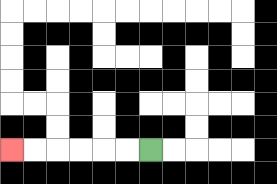{'start': '[6, 6]', 'end': '[0, 6]', 'path_directions': 'L,L,L,L,L,L', 'path_coordinates': '[[6, 6], [5, 6], [4, 6], [3, 6], [2, 6], [1, 6], [0, 6]]'}